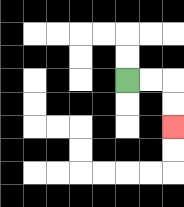{'start': '[5, 3]', 'end': '[7, 5]', 'path_directions': 'R,R,D,D', 'path_coordinates': '[[5, 3], [6, 3], [7, 3], [7, 4], [7, 5]]'}